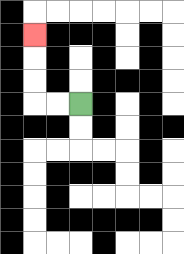{'start': '[3, 4]', 'end': '[1, 1]', 'path_directions': 'L,L,U,U,U', 'path_coordinates': '[[3, 4], [2, 4], [1, 4], [1, 3], [1, 2], [1, 1]]'}